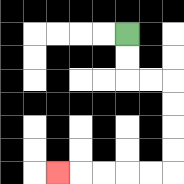{'start': '[5, 1]', 'end': '[2, 7]', 'path_directions': 'D,D,R,R,D,D,D,D,L,L,L,L,L', 'path_coordinates': '[[5, 1], [5, 2], [5, 3], [6, 3], [7, 3], [7, 4], [7, 5], [7, 6], [7, 7], [6, 7], [5, 7], [4, 7], [3, 7], [2, 7]]'}